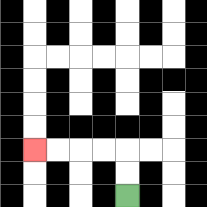{'start': '[5, 8]', 'end': '[1, 6]', 'path_directions': 'U,U,L,L,L,L', 'path_coordinates': '[[5, 8], [5, 7], [5, 6], [4, 6], [3, 6], [2, 6], [1, 6]]'}